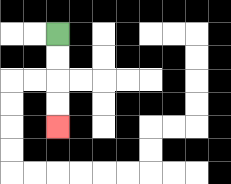{'start': '[2, 1]', 'end': '[2, 5]', 'path_directions': 'D,D,D,D', 'path_coordinates': '[[2, 1], [2, 2], [2, 3], [2, 4], [2, 5]]'}